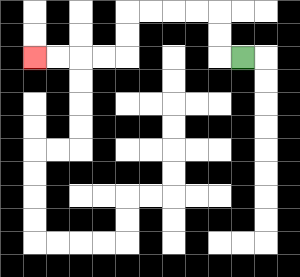{'start': '[10, 2]', 'end': '[1, 2]', 'path_directions': 'L,U,U,L,L,L,L,D,D,L,L,L,L', 'path_coordinates': '[[10, 2], [9, 2], [9, 1], [9, 0], [8, 0], [7, 0], [6, 0], [5, 0], [5, 1], [5, 2], [4, 2], [3, 2], [2, 2], [1, 2]]'}